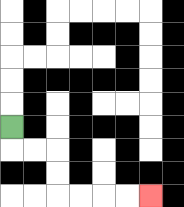{'start': '[0, 5]', 'end': '[6, 8]', 'path_directions': 'D,R,R,D,D,R,R,R,R', 'path_coordinates': '[[0, 5], [0, 6], [1, 6], [2, 6], [2, 7], [2, 8], [3, 8], [4, 8], [5, 8], [6, 8]]'}